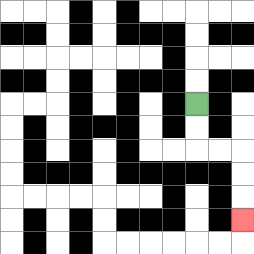{'start': '[8, 4]', 'end': '[10, 9]', 'path_directions': 'D,D,R,R,D,D,D', 'path_coordinates': '[[8, 4], [8, 5], [8, 6], [9, 6], [10, 6], [10, 7], [10, 8], [10, 9]]'}